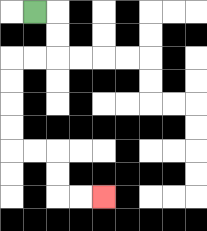{'start': '[1, 0]', 'end': '[4, 8]', 'path_directions': 'R,D,D,L,L,D,D,D,D,R,R,D,D,R,R', 'path_coordinates': '[[1, 0], [2, 0], [2, 1], [2, 2], [1, 2], [0, 2], [0, 3], [0, 4], [0, 5], [0, 6], [1, 6], [2, 6], [2, 7], [2, 8], [3, 8], [4, 8]]'}